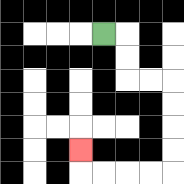{'start': '[4, 1]', 'end': '[3, 6]', 'path_directions': 'R,D,D,R,R,D,D,D,D,L,L,L,L,U', 'path_coordinates': '[[4, 1], [5, 1], [5, 2], [5, 3], [6, 3], [7, 3], [7, 4], [7, 5], [7, 6], [7, 7], [6, 7], [5, 7], [4, 7], [3, 7], [3, 6]]'}